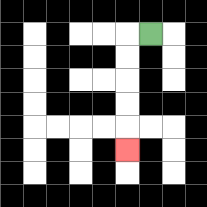{'start': '[6, 1]', 'end': '[5, 6]', 'path_directions': 'L,D,D,D,D,D', 'path_coordinates': '[[6, 1], [5, 1], [5, 2], [5, 3], [5, 4], [5, 5], [5, 6]]'}